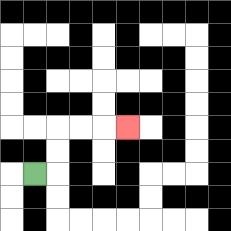{'start': '[1, 7]', 'end': '[5, 5]', 'path_directions': 'R,U,U,R,R,R', 'path_coordinates': '[[1, 7], [2, 7], [2, 6], [2, 5], [3, 5], [4, 5], [5, 5]]'}